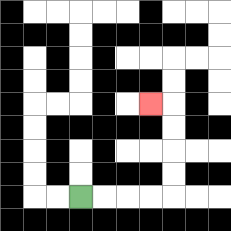{'start': '[3, 8]', 'end': '[6, 4]', 'path_directions': 'R,R,R,R,U,U,U,U,L', 'path_coordinates': '[[3, 8], [4, 8], [5, 8], [6, 8], [7, 8], [7, 7], [7, 6], [7, 5], [7, 4], [6, 4]]'}